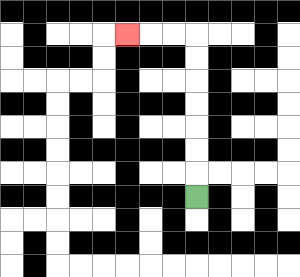{'start': '[8, 8]', 'end': '[5, 1]', 'path_directions': 'U,U,U,U,U,U,U,L,L,L', 'path_coordinates': '[[8, 8], [8, 7], [8, 6], [8, 5], [8, 4], [8, 3], [8, 2], [8, 1], [7, 1], [6, 1], [5, 1]]'}